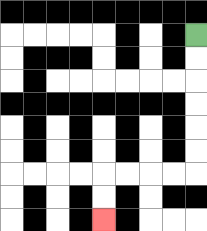{'start': '[8, 1]', 'end': '[4, 9]', 'path_directions': 'D,D,D,D,D,D,L,L,L,L,D,D', 'path_coordinates': '[[8, 1], [8, 2], [8, 3], [8, 4], [8, 5], [8, 6], [8, 7], [7, 7], [6, 7], [5, 7], [4, 7], [4, 8], [4, 9]]'}